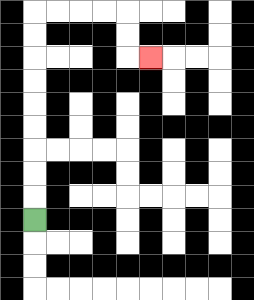{'start': '[1, 9]', 'end': '[6, 2]', 'path_directions': 'U,U,U,U,U,U,U,U,U,R,R,R,R,D,D,R', 'path_coordinates': '[[1, 9], [1, 8], [1, 7], [1, 6], [1, 5], [1, 4], [1, 3], [1, 2], [1, 1], [1, 0], [2, 0], [3, 0], [4, 0], [5, 0], [5, 1], [5, 2], [6, 2]]'}